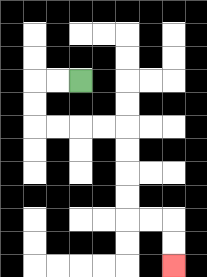{'start': '[3, 3]', 'end': '[7, 11]', 'path_directions': 'L,L,D,D,R,R,R,R,D,D,D,D,R,R,D,D', 'path_coordinates': '[[3, 3], [2, 3], [1, 3], [1, 4], [1, 5], [2, 5], [3, 5], [4, 5], [5, 5], [5, 6], [5, 7], [5, 8], [5, 9], [6, 9], [7, 9], [7, 10], [7, 11]]'}